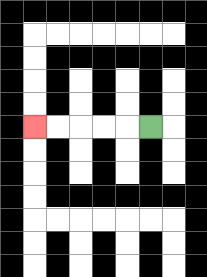{'start': '[6, 5]', 'end': '[1, 5]', 'path_directions': 'L,L,L,L,L', 'path_coordinates': '[[6, 5], [5, 5], [4, 5], [3, 5], [2, 5], [1, 5]]'}